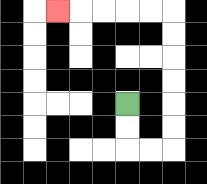{'start': '[5, 4]', 'end': '[2, 0]', 'path_directions': 'D,D,R,R,U,U,U,U,U,U,L,L,L,L,L', 'path_coordinates': '[[5, 4], [5, 5], [5, 6], [6, 6], [7, 6], [7, 5], [7, 4], [7, 3], [7, 2], [7, 1], [7, 0], [6, 0], [5, 0], [4, 0], [3, 0], [2, 0]]'}